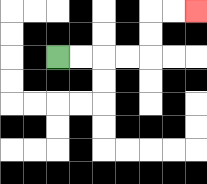{'start': '[2, 2]', 'end': '[8, 0]', 'path_directions': 'R,R,R,R,U,U,R,R', 'path_coordinates': '[[2, 2], [3, 2], [4, 2], [5, 2], [6, 2], [6, 1], [6, 0], [7, 0], [8, 0]]'}